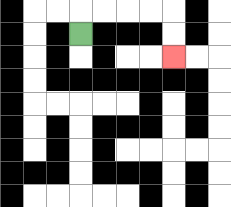{'start': '[3, 1]', 'end': '[7, 2]', 'path_directions': 'U,R,R,R,R,D,D', 'path_coordinates': '[[3, 1], [3, 0], [4, 0], [5, 0], [6, 0], [7, 0], [7, 1], [7, 2]]'}